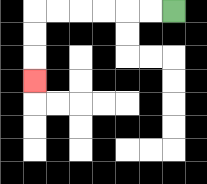{'start': '[7, 0]', 'end': '[1, 3]', 'path_directions': 'L,L,L,L,L,L,D,D,D', 'path_coordinates': '[[7, 0], [6, 0], [5, 0], [4, 0], [3, 0], [2, 0], [1, 0], [1, 1], [1, 2], [1, 3]]'}